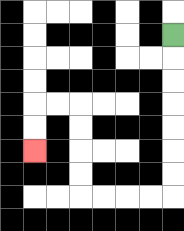{'start': '[7, 1]', 'end': '[1, 6]', 'path_directions': 'D,D,D,D,D,D,D,L,L,L,L,U,U,U,U,L,L,D,D', 'path_coordinates': '[[7, 1], [7, 2], [7, 3], [7, 4], [7, 5], [7, 6], [7, 7], [7, 8], [6, 8], [5, 8], [4, 8], [3, 8], [3, 7], [3, 6], [3, 5], [3, 4], [2, 4], [1, 4], [1, 5], [1, 6]]'}